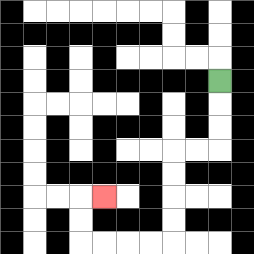{'start': '[9, 3]', 'end': '[4, 8]', 'path_directions': 'D,D,D,L,L,D,D,D,D,L,L,L,L,U,U,R', 'path_coordinates': '[[9, 3], [9, 4], [9, 5], [9, 6], [8, 6], [7, 6], [7, 7], [7, 8], [7, 9], [7, 10], [6, 10], [5, 10], [4, 10], [3, 10], [3, 9], [3, 8], [4, 8]]'}